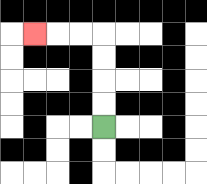{'start': '[4, 5]', 'end': '[1, 1]', 'path_directions': 'U,U,U,U,L,L,L', 'path_coordinates': '[[4, 5], [4, 4], [4, 3], [4, 2], [4, 1], [3, 1], [2, 1], [1, 1]]'}